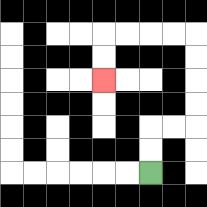{'start': '[6, 7]', 'end': '[4, 3]', 'path_directions': 'U,U,R,R,U,U,U,U,L,L,L,L,D,D', 'path_coordinates': '[[6, 7], [6, 6], [6, 5], [7, 5], [8, 5], [8, 4], [8, 3], [8, 2], [8, 1], [7, 1], [6, 1], [5, 1], [4, 1], [4, 2], [4, 3]]'}